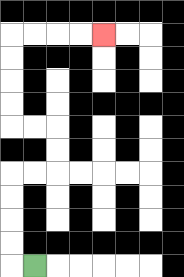{'start': '[1, 11]', 'end': '[4, 1]', 'path_directions': 'L,U,U,U,U,R,R,U,U,L,L,U,U,U,U,R,R,R,R', 'path_coordinates': '[[1, 11], [0, 11], [0, 10], [0, 9], [0, 8], [0, 7], [1, 7], [2, 7], [2, 6], [2, 5], [1, 5], [0, 5], [0, 4], [0, 3], [0, 2], [0, 1], [1, 1], [2, 1], [3, 1], [4, 1]]'}